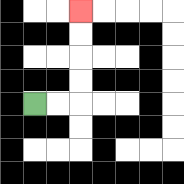{'start': '[1, 4]', 'end': '[3, 0]', 'path_directions': 'R,R,U,U,U,U', 'path_coordinates': '[[1, 4], [2, 4], [3, 4], [3, 3], [3, 2], [3, 1], [3, 0]]'}